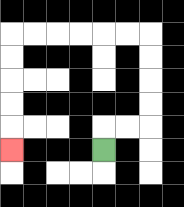{'start': '[4, 6]', 'end': '[0, 6]', 'path_directions': 'U,R,R,U,U,U,U,L,L,L,L,L,L,D,D,D,D,D', 'path_coordinates': '[[4, 6], [4, 5], [5, 5], [6, 5], [6, 4], [6, 3], [6, 2], [6, 1], [5, 1], [4, 1], [3, 1], [2, 1], [1, 1], [0, 1], [0, 2], [0, 3], [0, 4], [0, 5], [0, 6]]'}